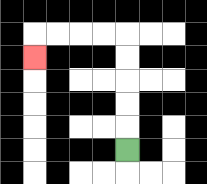{'start': '[5, 6]', 'end': '[1, 2]', 'path_directions': 'U,U,U,U,U,L,L,L,L,D', 'path_coordinates': '[[5, 6], [5, 5], [5, 4], [5, 3], [5, 2], [5, 1], [4, 1], [3, 1], [2, 1], [1, 1], [1, 2]]'}